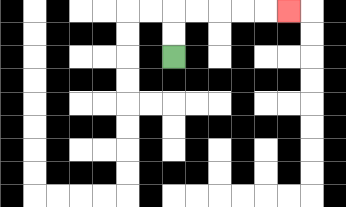{'start': '[7, 2]', 'end': '[12, 0]', 'path_directions': 'U,U,R,R,R,R,R', 'path_coordinates': '[[7, 2], [7, 1], [7, 0], [8, 0], [9, 0], [10, 0], [11, 0], [12, 0]]'}